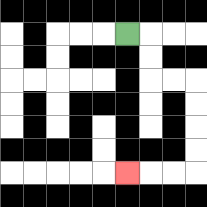{'start': '[5, 1]', 'end': '[5, 7]', 'path_directions': 'R,D,D,R,R,D,D,D,D,L,L,L', 'path_coordinates': '[[5, 1], [6, 1], [6, 2], [6, 3], [7, 3], [8, 3], [8, 4], [8, 5], [8, 6], [8, 7], [7, 7], [6, 7], [5, 7]]'}